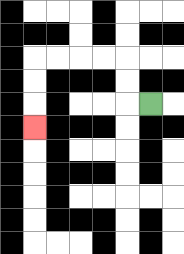{'start': '[6, 4]', 'end': '[1, 5]', 'path_directions': 'L,U,U,L,L,L,L,D,D,D', 'path_coordinates': '[[6, 4], [5, 4], [5, 3], [5, 2], [4, 2], [3, 2], [2, 2], [1, 2], [1, 3], [1, 4], [1, 5]]'}